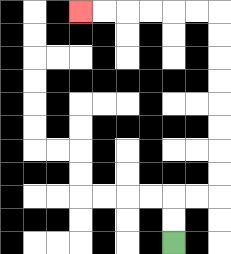{'start': '[7, 10]', 'end': '[3, 0]', 'path_directions': 'U,U,R,R,U,U,U,U,U,U,U,U,L,L,L,L,L,L', 'path_coordinates': '[[7, 10], [7, 9], [7, 8], [8, 8], [9, 8], [9, 7], [9, 6], [9, 5], [9, 4], [9, 3], [9, 2], [9, 1], [9, 0], [8, 0], [7, 0], [6, 0], [5, 0], [4, 0], [3, 0]]'}